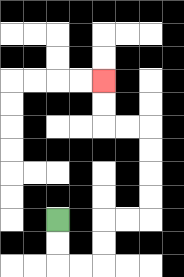{'start': '[2, 9]', 'end': '[4, 3]', 'path_directions': 'D,D,R,R,U,U,R,R,U,U,U,U,L,L,U,U', 'path_coordinates': '[[2, 9], [2, 10], [2, 11], [3, 11], [4, 11], [4, 10], [4, 9], [5, 9], [6, 9], [6, 8], [6, 7], [6, 6], [6, 5], [5, 5], [4, 5], [4, 4], [4, 3]]'}